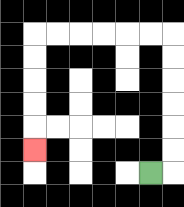{'start': '[6, 7]', 'end': '[1, 6]', 'path_directions': 'R,U,U,U,U,U,U,L,L,L,L,L,L,D,D,D,D,D', 'path_coordinates': '[[6, 7], [7, 7], [7, 6], [7, 5], [7, 4], [7, 3], [7, 2], [7, 1], [6, 1], [5, 1], [4, 1], [3, 1], [2, 1], [1, 1], [1, 2], [1, 3], [1, 4], [1, 5], [1, 6]]'}